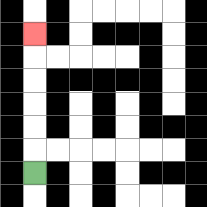{'start': '[1, 7]', 'end': '[1, 1]', 'path_directions': 'U,U,U,U,U,U', 'path_coordinates': '[[1, 7], [1, 6], [1, 5], [1, 4], [1, 3], [1, 2], [1, 1]]'}